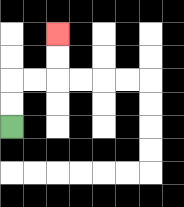{'start': '[0, 5]', 'end': '[2, 1]', 'path_directions': 'U,U,R,R,U,U', 'path_coordinates': '[[0, 5], [0, 4], [0, 3], [1, 3], [2, 3], [2, 2], [2, 1]]'}